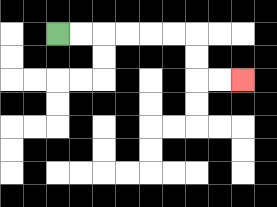{'start': '[2, 1]', 'end': '[10, 3]', 'path_directions': 'R,R,R,R,R,R,D,D,R,R', 'path_coordinates': '[[2, 1], [3, 1], [4, 1], [5, 1], [6, 1], [7, 1], [8, 1], [8, 2], [8, 3], [9, 3], [10, 3]]'}